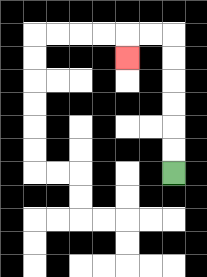{'start': '[7, 7]', 'end': '[5, 2]', 'path_directions': 'U,U,U,U,U,U,L,L,D', 'path_coordinates': '[[7, 7], [7, 6], [7, 5], [7, 4], [7, 3], [7, 2], [7, 1], [6, 1], [5, 1], [5, 2]]'}